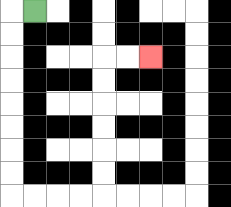{'start': '[1, 0]', 'end': '[6, 2]', 'path_directions': 'L,D,D,D,D,D,D,D,D,R,R,R,R,U,U,U,U,U,U,R,R', 'path_coordinates': '[[1, 0], [0, 0], [0, 1], [0, 2], [0, 3], [0, 4], [0, 5], [0, 6], [0, 7], [0, 8], [1, 8], [2, 8], [3, 8], [4, 8], [4, 7], [4, 6], [4, 5], [4, 4], [4, 3], [4, 2], [5, 2], [6, 2]]'}